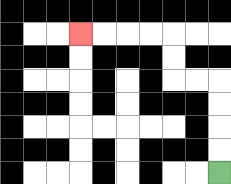{'start': '[9, 7]', 'end': '[3, 1]', 'path_directions': 'U,U,U,U,L,L,U,U,L,L,L,L', 'path_coordinates': '[[9, 7], [9, 6], [9, 5], [9, 4], [9, 3], [8, 3], [7, 3], [7, 2], [7, 1], [6, 1], [5, 1], [4, 1], [3, 1]]'}